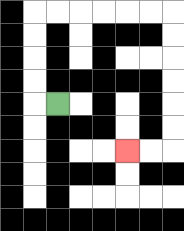{'start': '[2, 4]', 'end': '[5, 6]', 'path_directions': 'L,U,U,U,U,R,R,R,R,R,R,D,D,D,D,D,D,L,L', 'path_coordinates': '[[2, 4], [1, 4], [1, 3], [1, 2], [1, 1], [1, 0], [2, 0], [3, 0], [4, 0], [5, 0], [6, 0], [7, 0], [7, 1], [7, 2], [7, 3], [7, 4], [7, 5], [7, 6], [6, 6], [5, 6]]'}